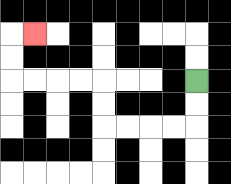{'start': '[8, 3]', 'end': '[1, 1]', 'path_directions': 'D,D,L,L,L,L,U,U,L,L,L,L,U,U,R', 'path_coordinates': '[[8, 3], [8, 4], [8, 5], [7, 5], [6, 5], [5, 5], [4, 5], [4, 4], [4, 3], [3, 3], [2, 3], [1, 3], [0, 3], [0, 2], [0, 1], [1, 1]]'}